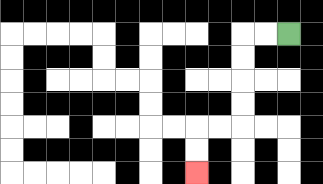{'start': '[12, 1]', 'end': '[8, 7]', 'path_directions': 'L,L,D,D,D,D,L,L,D,D', 'path_coordinates': '[[12, 1], [11, 1], [10, 1], [10, 2], [10, 3], [10, 4], [10, 5], [9, 5], [8, 5], [8, 6], [8, 7]]'}